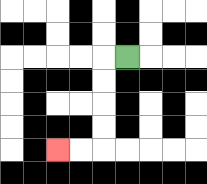{'start': '[5, 2]', 'end': '[2, 6]', 'path_directions': 'L,D,D,D,D,L,L', 'path_coordinates': '[[5, 2], [4, 2], [4, 3], [4, 4], [4, 5], [4, 6], [3, 6], [2, 6]]'}